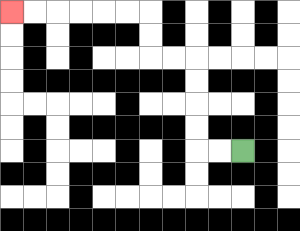{'start': '[10, 6]', 'end': '[0, 0]', 'path_directions': 'L,L,U,U,U,U,L,L,U,U,L,L,L,L,L,L', 'path_coordinates': '[[10, 6], [9, 6], [8, 6], [8, 5], [8, 4], [8, 3], [8, 2], [7, 2], [6, 2], [6, 1], [6, 0], [5, 0], [4, 0], [3, 0], [2, 0], [1, 0], [0, 0]]'}